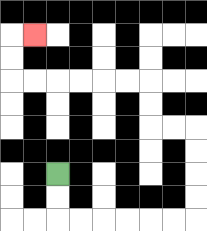{'start': '[2, 7]', 'end': '[1, 1]', 'path_directions': 'D,D,R,R,R,R,R,R,U,U,U,U,L,L,U,U,L,L,L,L,L,L,U,U,R', 'path_coordinates': '[[2, 7], [2, 8], [2, 9], [3, 9], [4, 9], [5, 9], [6, 9], [7, 9], [8, 9], [8, 8], [8, 7], [8, 6], [8, 5], [7, 5], [6, 5], [6, 4], [6, 3], [5, 3], [4, 3], [3, 3], [2, 3], [1, 3], [0, 3], [0, 2], [0, 1], [1, 1]]'}